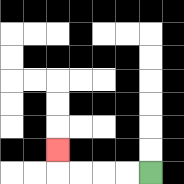{'start': '[6, 7]', 'end': '[2, 6]', 'path_directions': 'L,L,L,L,U', 'path_coordinates': '[[6, 7], [5, 7], [4, 7], [3, 7], [2, 7], [2, 6]]'}